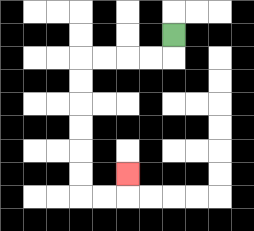{'start': '[7, 1]', 'end': '[5, 7]', 'path_directions': 'D,L,L,L,L,D,D,D,D,D,D,R,R,U', 'path_coordinates': '[[7, 1], [7, 2], [6, 2], [5, 2], [4, 2], [3, 2], [3, 3], [3, 4], [3, 5], [3, 6], [3, 7], [3, 8], [4, 8], [5, 8], [5, 7]]'}